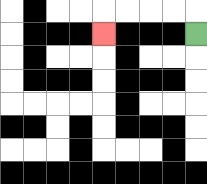{'start': '[8, 1]', 'end': '[4, 1]', 'path_directions': 'U,L,L,L,L,D', 'path_coordinates': '[[8, 1], [8, 0], [7, 0], [6, 0], [5, 0], [4, 0], [4, 1]]'}